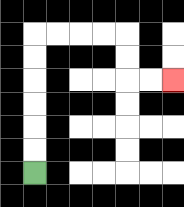{'start': '[1, 7]', 'end': '[7, 3]', 'path_directions': 'U,U,U,U,U,U,R,R,R,R,D,D,R,R', 'path_coordinates': '[[1, 7], [1, 6], [1, 5], [1, 4], [1, 3], [1, 2], [1, 1], [2, 1], [3, 1], [4, 1], [5, 1], [5, 2], [5, 3], [6, 3], [7, 3]]'}